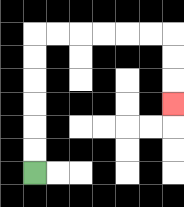{'start': '[1, 7]', 'end': '[7, 4]', 'path_directions': 'U,U,U,U,U,U,R,R,R,R,R,R,D,D,D', 'path_coordinates': '[[1, 7], [1, 6], [1, 5], [1, 4], [1, 3], [1, 2], [1, 1], [2, 1], [3, 1], [4, 1], [5, 1], [6, 1], [7, 1], [7, 2], [7, 3], [7, 4]]'}